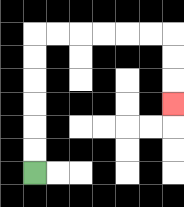{'start': '[1, 7]', 'end': '[7, 4]', 'path_directions': 'U,U,U,U,U,U,R,R,R,R,R,R,D,D,D', 'path_coordinates': '[[1, 7], [1, 6], [1, 5], [1, 4], [1, 3], [1, 2], [1, 1], [2, 1], [3, 1], [4, 1], [5, 1], [6, 1], [7, 1], [7, 2], [7, 3], [7, 4]]'}